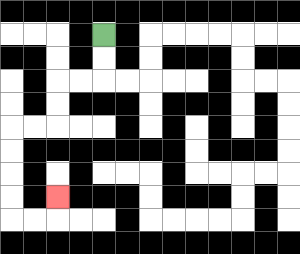{'start': '[4, 1]', 'end': '[2, 8]', 'path_directions': 'D,D,L,L,D,D,L,L,D,D,D,D,R,R,U', 'path_coordinates': '[[4, 1], [4, 2], [4, 3], [3, 3], [2, 3], [2, 4], [2, 5], [1, 5], [0, 5], [0, 6], [0, 7], [0, 8], [0, 9], [1, 9], [2, 9], [2, 8]]'}